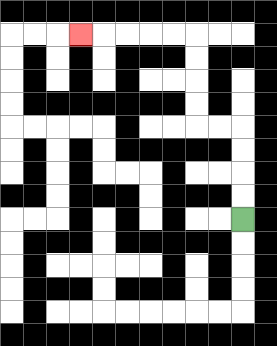{'start': '[10, 9]', 'end': '[3, 1]', 'path_directions': 'U,U,U,U,L,L,U,U,U,U,L,L,L,L,L', 'path_coordinates': '[[10, 9], [10, 8], [10, 7], [10, 6], [10, 5], [9, 5], [8, 5], [8, 4], [8, 3], [8, 2], [8, 1], [7, 1], [6, 1], [5, 1], [4, 1], [3, 1]]'}